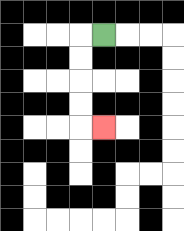{'start': '[4, 1]', 'end': '[4, 5]', 'path_directions': 'L,D,D,D,D,R', 'path_coordinates': '[[4, 1], [3, 1], [3, 2], [3, 3], [3, 4], [3, 5], [4, 5]]'}